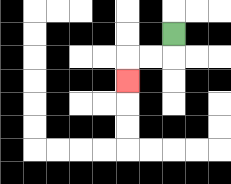{'start': '[7, 1]', 'end': '[5, 3]', 'path_directions': 'D,L,L,D', 'path_coordinates': '[[7, 1], [7, 2], [6, 2], [5, 2], [5, 3]]'}